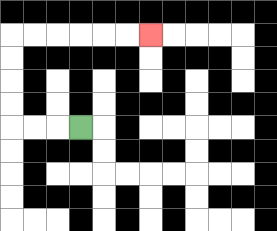{'start': '[3, 5]', 'end': '[6, 1]', 'path_directions': 'L,L,L,U,U,U,U,R,R,R,R,R,R', 'path_coordinates': '[[3, 5], [2, 5], [1, 5], [0, 5], [0, 4], [0, 3], [0, 2], [0, 1], [1, 1], [2, 1], [3, 1], [4, 1], [5, 1], [6, 1]]'}